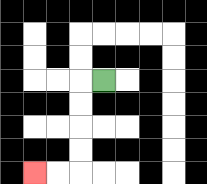{'start': '[4, 3]', 'end': '[1, 7]', 'path_directions': 'L,D,D,D,D,L,L', 'path_coordinates': '[[4, 3], [3, 3], [3, 4], [3, 5], [3, 6], [3, 7], [2, 7], [1, 7]]'}